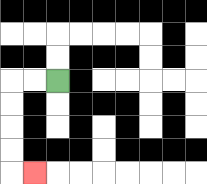{'start': '[2, 3]', 'end': '[1, 7]', 'path_directions': 'L,L,D,D,D,D,R', 'path_coordinates': '[[2, 3], [1, 3], [0, 3], [0, 4], [0, 5], [0, 6], [0, 7], [1, 7]]'}